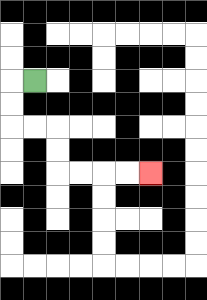{'start': '[1, 3]', 'end': '[6, 7]', 'path_directions': 'L,D,D,R,R,D,D,R,R,R,R', 'path_coordinates': '[[1, 3], [0, 3], [0, 4], [0, 5], [1, 5], [2, 5], [2, 6], [2, 7], [3, 7], [4, 7], [5, 7], [6, 7]]'}